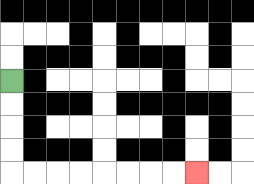{'start': '[0, 3]', 'end': '[8, 7]', 'path_directions': 'D,D,D,D,R,R,R,R,R,R,R,R', 'path_coordinates': '[[0, 3], [0, 4], [0, 5], [0, 6], [0, 7], [1, 7], [2, 7], [3, 7], [4, 7], [5, 7], [6, 7], [7, 7], [8, 7]]'}